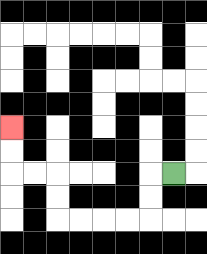{'start': '[7, 7]', 'end': '[0, 5]', 'path_directions': 'L,D,D,L,L,L,L,U,U,L,L,U,U', 'path_coordinates': '[[7, 7], [6, 7], [6, 8], [6, 9], [5, 9], [4, 9], [3, 9], [2, 9], [2, 8], [2, 7], [1, 7], [0, 7], [0, 6], [0, 5]]'}